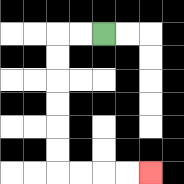{'start': '[4, 1]', 'end': '[6, 7]', 'path_directions': 'L,L,D,D,D,D,D,D,R,R,R,R', 'path_coordinates': '[[4, 1], [3, 1], [2, 1], [2, 2], [2, 3], [2, 4], [2, 5], [2, 6], [2, 7], [3, 7], [4, 7], [5, 7], [6, 7]]'}